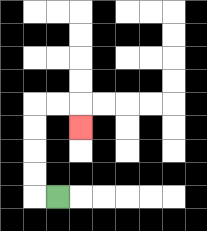{'start': '[2, 8]', 'end': '[3, 5]', 'path_directions': 'L,U,U,U,U,R,R,D', 'path_coordinates': '[[2, 8], [1, 8], [1, 7], [1, 6], [1, 5], [1, 4], [2, 4], [3, 4], [3, 5]]'}